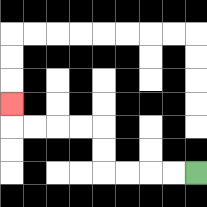{'start': '[8, 7]', 'end': '[0, 4]', 'path_directions': 'L,L,L,L,U,U,L,L,L,L,U', 'path_coordinates': '[[8, 7], [7, 7], [6, 7], [5, 7], [4, 7], [4, 6], [4, 5], [3, 5], [2, 5], [1, 5], [0, 5], [0, 4]]'}